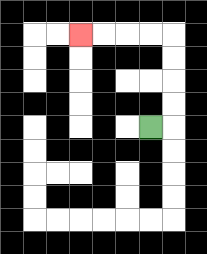{'start': '[6, 5]', 'end': '[3, 1]', 'path_directions': 'R,U,U,U,U,L,L,L,L', 'path_coordinates': '[[6, 5], [7, 5], [7, 4], [7, 3], [7, 2], [7, 1], [6, 1], [5, 1], [4, 1], [3, 1]]'}